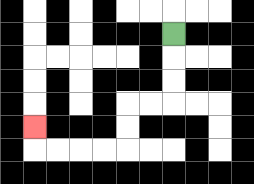{'start': '[7, 1]', 'end': '[1, 5]', 'path_directions': 'D,D,D,L,L,D,D,L,L,L,L,U', 'path_coordinates': '[[7, 1], [7, 2], [7, 3], [7, 4], [6, 4], [5, 4], [5, 5], [5, 6], [4, 6], [3, 6], [2, 6], [1, 6], [1, 5]]'}